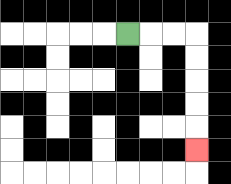{'start': '[5, 1]', 'end': '[8, 6]', 'path_directions': 'R,R,R,D,D,D,D,D', 'path_coordinates': '[[5, 1], [6, 1], [7, 1], [8, 1], [8, 2], [8, 3], [8, 4], [8, 5], [8, 6]]'}